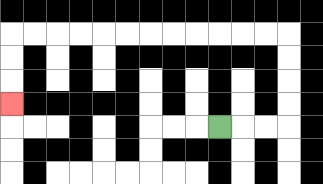{'start': '[9, 5]', 'end': '[0, 4]', 'path_directions': 'R,R,R,U,U,U,U,L,L,L,L,L,L,L,L,L,L,L,L,D,D,D', 'path_coordinates': '[[9, 5], [10, 5], [11, 5], [12, 5], [12, 4], [12, 3], [12, 2], [12, 1], [11, 1], [10, 1], [9, 1], [8, 1], [7, 1], [6, 1], [5, 1], [4, 1], [3, 1], [2, 1], [1, 1], [0, 1], [0, 2], [0, 3], [0, 4]]'}